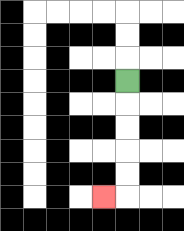{'start': '[5, 3]', 'end': '[4, 8]', 'path_directions': 'D,D,D,D,D,L', 'path_coordinates': '[[5, 3], [5, 4], [5, 5], [5, 6], [5, 7], [5, 8], [4, 8]]'}